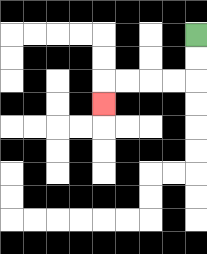{'start': '[8, 1]', 'end': '[4, 4]', 'path_directions': 'D,D,L,L,L,L,D', 'path_coordinates': '[[8, 1], [8, 2], [8, 3], [7, 3], [6, 3], [5, 3], [4, 3], [4, 4]]'}